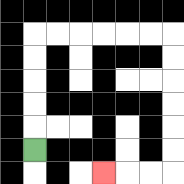{'start': '[1, 6]', 'end': '[4, 7]', 'path_directions': 'U,U,U,U,U,R,R,R,R,R,R,D,D,D,D,D,D,L,L,L', 'path_coordinates': '[[1, 6], [1, 5], [1, 4], [1, 3], [1, 2], [1, 1], [2, 1], [3, 1], [4, 1], [5, 1], [6, 1], [7, 1], [7, 2], [7, 3], [7, 4], [7, 5], [7, 6], [7, 7], [6, 7], [5, 7], [4, 7]]'}